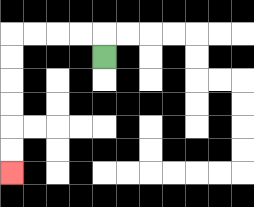{'start': '[4, 2]', 'end': '[0, 7]', 'path_directions': 'U,L,L,L,L,D,D,D,D,D,D', 'path_coordinates': '[[4, 2], [4, 1], [3, 1], [2, 1], [1, 1], [0, 1], [0, 2], [0, 3], [0, 4], [0, 5], [0, 6], [0, 7]]'}